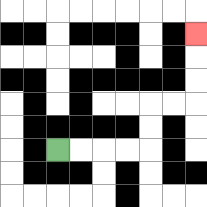{'start': '[2, 6]', 'end': '[8, 1]', 'path_directions': 'R,R,R,R,U,U,R,R,U,U,U', 'path_coordinates': '[[2, 6], [3, 6], [4, 6], [5, 6], [6, 6], [6, 5], [6, 4], [7, 4], [8, 4], [8, 3], [8, 2], [8, 1]]'}